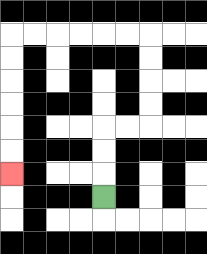{'start': '[4, 8]', 'end': '[0, 7]', 'path_directions': 'U,U,U,R,R,U,U,U,U,L,L,L,L,L,L,D,D,D,D,D,D', 'path_coordinates': '[[4, 8], [4, 7], [4, 6], [4, 5], [5, 5], [6, 5], [6, 4], [6, 3], [6, 2], [6, 1], [5, 1], [4, 1], [3, 1], [2, 1], [1, 1], [0, 1], [0, 2], [0, 3], [0, 4], [0, 5], [0, 6], [0, 7]]'}